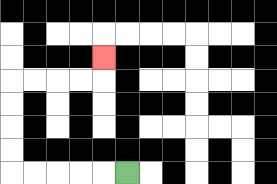{'start': '[5, 7]', 'end': '[4, 2]', 'path_directions': 'L,L,L,L,L,U,U,U,U,R,R,R,R,U', 'path_coordinates': '[[5, 7], [4, 7], [3, 7], [2, 7], [1, 7], [0, 7], [0, 6], [0, 5], [0, 4], [0, 3], [1, 3], [2, 3], [3, 3], [4, 3], [4, 2]]'}